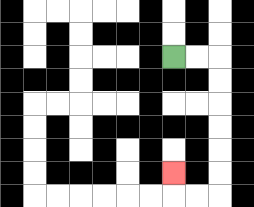{'start': '[7, 2]', 'end': '[7, 7]', 'path_directions': 'R,R,D,D,D,D,D,D,L,L,U', 'path_coordinates': '[[7, 2], [8, 2], [9, 2], [9, 3], [9, 4], [9, 5], [9, 6], [9, 7], [9, 8], [8, 8], [7, 8], [7, 7]]'}